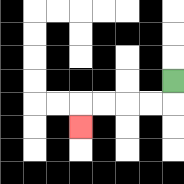{'start': '[7, 3]', 'end': '[3, 5]', 'path_directions': 'D,L,L,L,L,D', 'path_coordinates': '[[7, 3], [7, 4], [6, 4], [5, 4], [4, 4], [3, 4], [3, 5]]'}